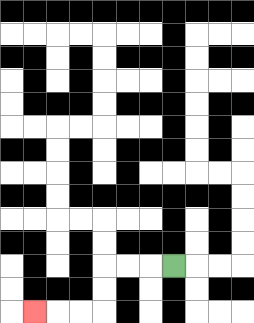{'start': '[7, 11]', 'end': '[1, 13]', 'path_directions': 'L,L,L,D,D,L,L,L', 'path_coordinates': '[[7, 11], [6, 11], [5, 11], [4, 11], [4, 12], [4, 13], [3, 13], [2, 13], [1, 13]]'}